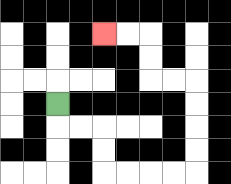{'start': '[2, 4]', 'end': '[4, 1]', 'path_directions': 'D,R,R,D,D,R,R,R,R,U,U,U,U,L,L,U,U,L,L', 'path_coordinates': '[[2, 4], [2, 5], [3, 5], [4, 5], [4, 6], [4, 7], [5, 7], [6, 7], [7, 7], [8, 7], [8, 6], [8, 5], [8, 4], [8, 3], [7, 3], [6, 3], [6, 2], [6, 1], [5, 1], [4, 1]]'}